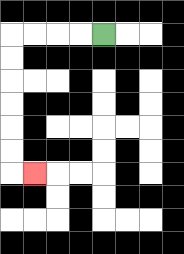{'start': '[4, 1]', 'end': '[1, 7]', 'path_directions': 'L,L,L,L,D,D,D,D,D,D,R', 'path_coordinates': '[[4, 1], [3, 1], [2, 1], [1, 1], [0, 1], [0, 2], [0, 3], [0, 4], [0, 5], [0, 6], [0, 7], [1, 7]]'}